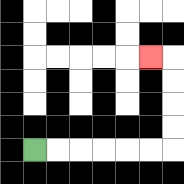{'start': '[1, 6]', 'end': '[6, 2]', 'path_directions': 'R,R,R,R,R,R,U,U,U,U,L', 'path_coordinates': '[[1, 6], [2, 6], [3, 6], [4, 6], [5, 6], [6, 6], [7, 6], [7, 5], [7, 4], [7, 3], [7, 2], [6, 2]]'}